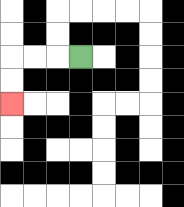{'start': '[3, 2]', 'end': '[0, 4]', 'path_directions': 'L,L,L,D,D', 'path_coordinates': '[[3, 2], [2, 2], [1, 2], [0, 2], [0, 3], [0, 4]]'}